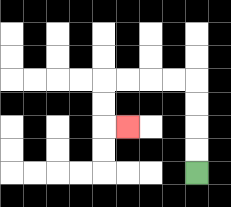{'start': '[8, 7]', 'end': '[5, 5]', 'path_directions': 'U,U,U,U,L,L,L,L,D,D,R', 'path_coordinates': '[[8, 7], [8, 6], [8, 5], [8, 4], [8, 3], [7, 3], [6, 3], [5, 3], [4, 3], [4, 4], [4, 5], [5, 5]]'}